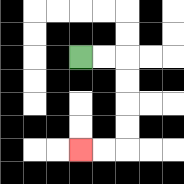{'start': '[3, 2]', 'end': '[3, 6]', 'path_directions': 'R,R,D,D,D,D,L,L', 'path_coordinates': '[[3, 2], [4, 2], [5, 2], [5, 3], [5, 4], [5, 5], [5, 6], [4, 6], [3, 6]]'}